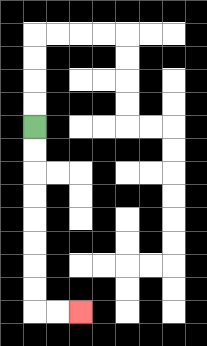{'start': '[1, 5]', 'end': '[3, 13]', 'path_directions': 'D,D,D,D,D,D,D,D,R,R', 'path_coordinates': '[[1, 5], [1, 6], [1, 7], [1, 8], [1, 9], [1, 10], [1, 11], [1, 12], [1, 13], [2, 13], [3, 13]]'}